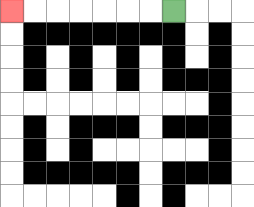{'start': '[7, 0]', 'end': '[0, 0]', 'path_directions': 'L,L,L,L,L,L,L', 'path_coordinates': '[[7, 0], [6, 0], [5, 0], [4, 0], [3, 0], [2, 0], [1, 0], [0, 0]]'}